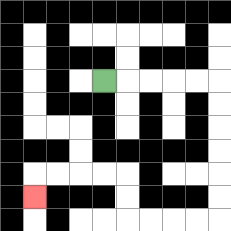{'start': '[4, 3]', 'end': '[1, 8]', 'path_directions': 'R,R,R,R,R,D,D,D,D,D,D,L,L,L,L,U,U,L,L,L,L,D', 'path_coordinates': '[[4, 3], [5, 3], [6, 3], [7, 3], [8, 3], [9, 3], [9, 4], [9, 5], [9, 6], [9, 7], [9, 8], [9, 9], [8, 9], [7, 9], [6, 9], [5, 9], [5, 8], [5, 7], [4, 7], [3, 7], [2, 7], [1, 7], [1, 8]]'}